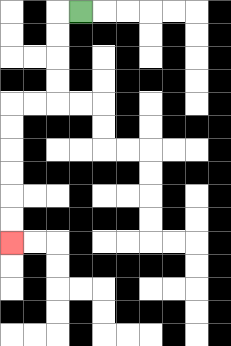{'start': '[3, 0]', 'end': '[0, 10]', 'path_directions': 'L,D,D,D,D,L,L,D,D,D,D,D,D', 'path_coordinates': '[[3, 0], [2, 0], [2, 1], [2, 2], [2, 3], [2, 4], [1, 4], [0, 4], [0, 5], [0, 6], [0, 7], [0, 8], [0, 9], [0, 10]]'}